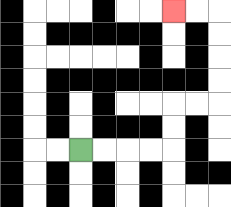{'start': '[3, 6]', 'end': '[7, 0]', 'path_directions': 'R,R,R,R,U,U,R,R,U,U,U,U,L,L', 'path_coordinates': '[[3, 6], [4, 6], [5, 6], [6, 6], [7, 6], [7, 5], [7, 4], [8, 4], [9, 4], [9, 3], [9, 2], [9, 1], [9, 0], [8, 0], [7, 0]]'}